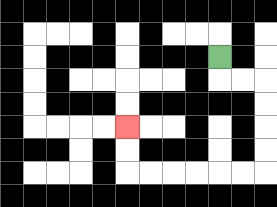{'start': '[9, 2]', 'end': '[5, 5]', 'path_directions': 'D,R,R,D,D,D,D,L,L,L,L,L,L,U,U', 'path_coordinates': '[[9, 2], [9, 3], [10, 3], [11, 3], [11, 4], [11, 5], [11, 6], [11, 7], [10, 7], [9, 7], [8, 7], [7, 7], [6, 7], [5, 7], [5, 6], [5, 5]]'}